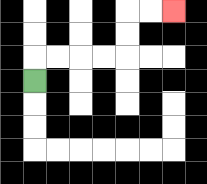{'start': '[1, 3]', 'end': '[7, 0]', 'path_directions': 'U,R,R,R,R,U,U,R,R', 'path_coordinates': '[[1, 3], [1, 2], [2, 2], [3, 2], [4, 2], [5, 2], [5, 1], [5, 0], [6, 0], [7, 0]]'}